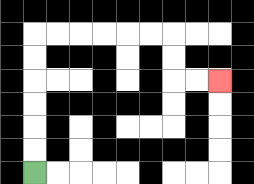{'start': '[1, 7]', 'end': '[9, 3]', 'path_directions': 'U,U,U,U,U,U,R,R,R,R,R,R,D,D,R,R', 'path_coordinates': '[[1, 7], [1, 6], [1, 5], [1, 4], [1, 3], [1, 2], [1, 1], [2, 1], [3, 1], [4, 1], [5, 1], [6, 1], [7, 1], [7, 2], [7, 3], [8, 3], [9, 3]]'}